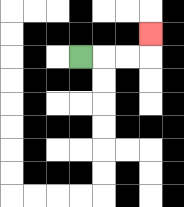{'start': '[3, 2]', 'end': '[6, 1]', 'path_directions': 'R,R,R,U', 'path_coordinates': '[[3, 2], [4, 2], [5, 2], [6, 2], [6, 1]]'}